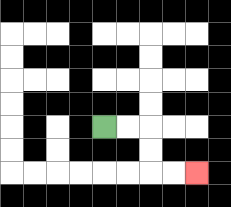{'start': '[4, 5]', 'end': '[8, 7]', 'path_directions': 'R,R,D,D,R,R', 'path_coordinates': '[[4, 5], [5, 5], [6, 5], [6, 6], [6, 7], [7, 7], [8, 7]]'}